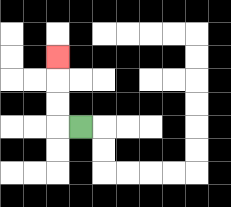{'start': '[3, 5]', 'end': '[2, 2]', 'path_directions': 'L,U,U,U', 'path_coordinates': '[[3, 5], [2, 5], [2, 4], [2, 3], [2, 2]]'}